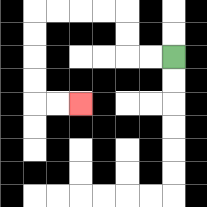{'start': '[7, 2]', 'end': '[3, 4]', 'path_directions': 'L,L,U,U,L,L,L,L,D,D,D,D,R,R', 'path_coordinates': '[[7, 2], [6, 2], [5, 2], [5, 1], [5, 0], [4, 0], [3, 0], [2, 0], [1, 0], [1, 1], [1, 2], [1, 3], [1, 4], [2, 4], [3, 4]]'}